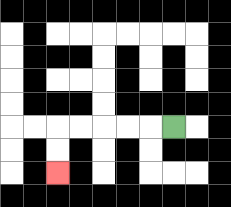{'start': '[7, 5]', 'end': '[2, 7]', 'path_directions': 'L,L,L,L,L,D,D', 'path_coordinates': '[[7, 5], [6, 5], [5, 5], [4, 5], [3, 5], [2, 5], [2, 6], [2, 7]]'}